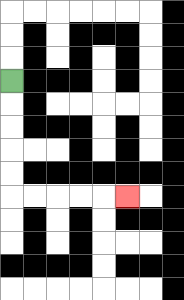{'start': '[0, 3]', 'end': '[5, 8]', 'path_directions': 'D,D,D,D,D,R,R,R,R,R', 'path_coordinates': '[[0, 3], [0, 4], [0, 5], [0, 6], [0, 7], [0, 8], [1, 8], [2, 8], [3, 8], [4, 8], [5, 8]]'}